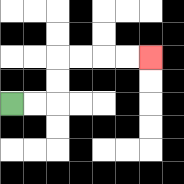{'start': '[0, 4]', 'end': '[6, 2]', 'path_directions': 'R,R,U,U,R,R,R,R', 'path_coordinates': '[[0, 4], [1, 4], [2, 4], [2, 3], [2, 2], [3, 2], [4, 2], [5, 2], [6, 2]]'}